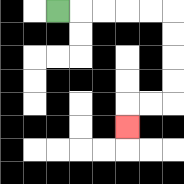{'start': '[2, 0]', 'end': '[5, 5]', 'path_directions': 'R,R,R,R,R,D,D,D,D,L,L,D', 'path_coordinates': '[[2, 0], [3, 0], [4, 0], [5, 0], [6, 0], [7, 0], [7, 1], [7, 2], [7, 3], [7, 4], [6, 4], [5, 4], [5, 5]]'}